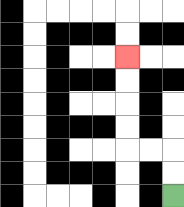{'start': '[7, 8]', 'end': '[5, 2]', 'path_directions': 'U,U,L,L,U,U,U,U', 'path_coordinates': '[[7, 8], [7, 7], [7, 6], [6, 6], [5, 6], [5, 5], [5, 4], [5, 3], [5, 2]]'}